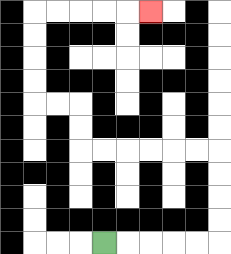{'start': '[4, 10]', 'end': '[6, 0]', 'path_directions': 'R,R,R,R,R,U,U,U,U,L,L,L,L,L,L,U,U,L,L,U,U,U,U,R,R,R,R,R', 'path_coordinates': '[[4, 10], [5, 10], [6, 10], [7, 10], [8, 10], [9, 10], [9, 9], [9, 8], [9, 7], [9, 6], [8, 6], [7, 6], [6, 6], [5, 6], [4, 6], [3, 6], [3, 5], [3, 4], [2, 4], [1, 4], [1, 3], [1, 2], [1, 1], [1, 0], [2, 0], [3, 0], [4, 0], [5, 0], [6, 0]]'}